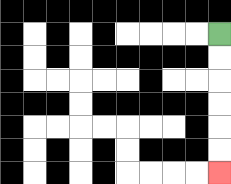{'start': '[9, 1]', 'end': '[9, 7]', 'path_directions': 'D,D,D,D,D,D', 'path_coordinates': '[[9, 1], [9, 2], [9, 3], [9, 4], [9, 5], [9, 6], [9, 7]]'}